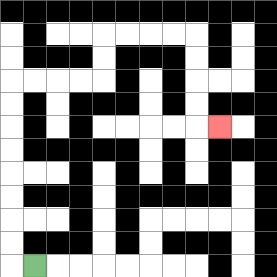{'start': '[1, 11]', 'end': '[9, 5]', 'path_directions': 'L,U,U,U,U,U,U,U,U,R,R,R,R,U,U,R,R,R,R,D,D,D,D,R', 'path_coordinates': '[[1, 11], [0, 11], [0, 10], [0, 9], [0, 8], [0, 7], [0, 6], [0, 5], [0, 4], [0, 3], [1, 3], [2, 3], [3, 3], [4, 3], [4, 2], [4, 1], [5, 1], [6, 1], [7, 1], [8, 1], [8, 2], [8, 3], [8, 4], [8, 5], [9, 5]]'}